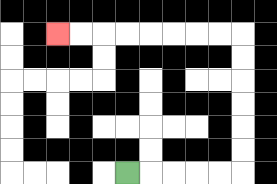{'start': '[5, 7]', 'end': '[2, 1]', 'path_directions': 'R,R,R,R,R,U,U,U,U,U,U,L,L,L,L,L,L,L,L', 'path_coordinates': '[[5, 7], [6, 7], [7, 7], [8, 7], [9, 7], [10, 7], [10, 6], [10, 5], [10, 4], [10, 3], [10, 2], [10, 1], [9, 1], [8, 1], [7, 1], [6, 1], [5, 1], [4, 1], [3, 1], [2, 1]]'}